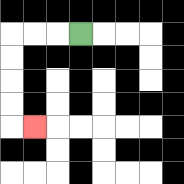{'start': '[3, 1]', 'end': '[1, 5]', 'path_directions': 'L,L,L,D,D,D,D,R', 'path_coordinates': '[[3, 1], [2, 1], [1, 1], [0, 1], [0, 2], [0, 3], [0, 4], [0, 5], [1, 5]]'}